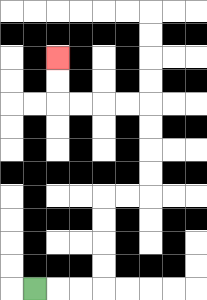{'start': '[1, 12]', 'end': '[2, 2]', 'path_directions': 'R,R,R,U,U,U,U,R,R,U,U,U,U,L,L,L,L,U,U', 'path_coordinates': '[[1, 12], [2, 12], [3, 12], [4, 12], [4, 11], [4, 10], [4, 9], [4, 8], [5, 8], [6, 8], [6, 7], [6, 6], [6, 5], [6, 4], [5, 4], [4, 4], [3, 4], [2, 4], [2, 3], [2, 2]]'}